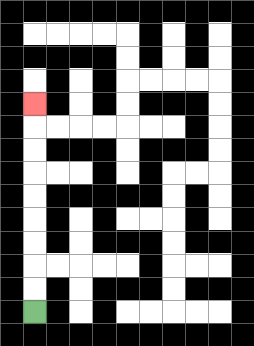{'start': '[1, 13]', 'end': '[1, 4]', 'path_directions': 'U,U,U,U,U,U,U,U,U', 'path_coordinates': '[[1, 13], [1, 12], [1, 11], [1, 10], [1, 9], [1, 8], [1, 7], [1, 6], [1, 5], [1, 4]]'}